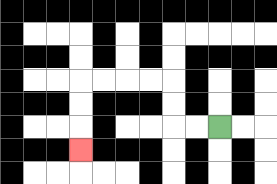{'start': '[9, 5]', 'end': '[3, 6]', 'path_directions': 'L,L,U,U,L,L,L,L,D,D,D', 'path_coordinates': '[[9, 5], [8, 5], [7, 5], [7, 4], [7, 3], [6, 3], [5, 3], [4, 3], [3, 3], [3, 4], [3, 5], [3, 6]]'}